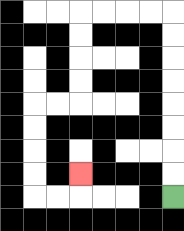{'start': '[7, 8]', 'end': '[3, 7]', 'path_directions': 'U,U,U,U,U,U,U,U,L,L,L,L,D,D,D,D,L,L,D,D,D,D,R,R,U', 'path_coordinates': '[[7, 8], [7, 7], [7, 6], [7, 5], [7, 4], [7, 3], [7, 2], [7, 1], [7, 0], [6, 0], [5, 0], [4, 0], [3, 0], [3, 1], [3, 2], [3, 3], [3, 4], [2, 4], [1, 4], [1, 5], [1, 6], [1, 7], [1, 8], [2, 8], [3, 8], [3, 7]]'}